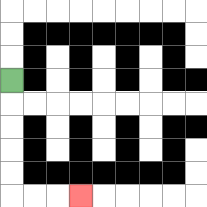{'start': '[0, 3]', 'end': '[3, 8]', 'path_directions': 'D,D,D,D,D,R,R,R', 'path_coordinates': '[[0, 3], [0, 4], [0, 5], [0, 6], [0, 7], [0, 8], [1, 8], [2, 8], [3, 8]]'}